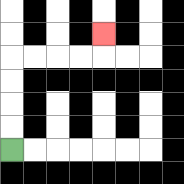{'start': '[0, 6]', 'end': '[4, 1]', 'path_directions': 'U,U,U,U,R,R,R,R,U', 'path_coordinates': '[[0, 6], [0, 5], [0, 4], [0, 3], [0, 2], [1, 2], [2, 2], [3, 2], [4, 2], [4, 1]]'}